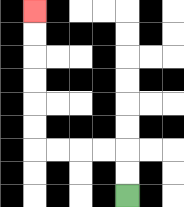{'start': '[5, 8]', 'end': '[1, 0]', 'path_directions': 'U,U,L,L,L,L,U,U,U,U,U,U', 'path_coordinates': '[[5, 8], [5, 7], [5, 6], [4, 6], [3, 6], [2, 6], [1, 6], [1, 5], [1, 4], [1, 3], [1, 2], [1, 1], [1, 0]]'}